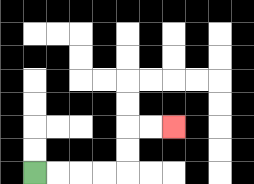{'start': '[1, 7]', 'end': '[7, 5]', 'path_directions': 'R,R,R,R,U,U,R,R', 'path_coordinates': '[[1, 7], [2, 7], [3, 7], [4, 7], [5, 7], [5, 6], [5, 5], [6, 5], [7, 5]]'}